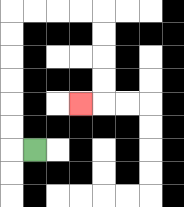{'start': '[1, 6]', 'end': '[3, 4]', 'path_directions': 'L,U,U,U,U,U,U,R,R,R,R,D,D,D,D,L', 'path_coordinates': '[[1, 6], [0, 6], [0, 5], [0, 4], [0, 3], [0, 2], [0, 1], [0, 0], [1, 0], [2, 0], [3, 0], [4, 0], [4, 1], [4, 2], [4, 3], [4, 4], [3, 4]]'}